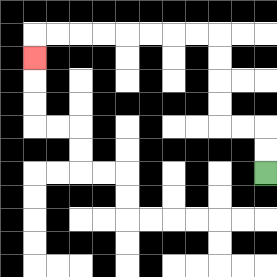{'start': '[11, 7]', 'end': '[1, 2]', 'path_directions': 'U,U,L,L,U,U,U,U,L,L,L,L,L,L,L,L,D', 'path_coordinates': '[[11, 7], [11, 6], [11, 5], [10, 5], [9, 5], [9, 4], [9, 3], [9, 2], [9, 1], [8, 1], [7, 1], [6, 1], [5, 1], [4, 1], [3, 1], [2, 1], [1, 1], [1, 2]]'}